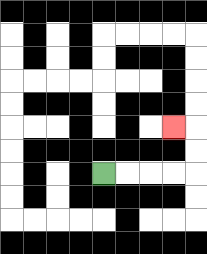{'start': '[4, 7]', 'end': '[7, 5]', 'path_directions': 'R,R,R,R,U,U,L', 'path_coordinates': '[[4, 7], [5, 7], [6, 7], [7, 7], [8, 7], [8, 6], [8, 5], [7, 5]]'}